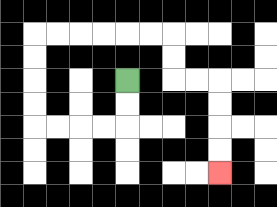{'start': '[5, 3]', 'end': '[9, 7]', 'path_directions': 'D,D,L,L,L,L,U,U,U,U,R,R,R,R,R,R,D,D,R,R,D,D,D,D', 'path_coordinates': '[[5, 3], [5, 4], [5, 5], [4, 5], [3, 5], [2, 5], [1, 5], [1, 4], [1, 3], [1, 2], [1, 1], [2, 1], [3, 1], [4, 1], [5, 1], [6, 1], [7, 1], [7, 2], [7, 3], [8, 3], [9, 3], [9, 4], [9, 5], [9, 6], [9, 7]]'}